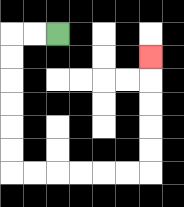{'start': '[2, 1]', 'end': '[6, 2]', 'path_directions': 'L,L,D,D,D,D,D,D,R,R,R,R,R,R,U,U,U,U,U', 'path_coordinates': '[[2, 1], [1, 1], [0, 1], [0, 2], [0, 3], [0, 4], [0, 5], [0, 6], [0, 7], [1, 7], [2, 7], [3, 7], [4, 7], [5, 7], [6, 7], [6, 6], [6, 5], [6, 4], [6, 3], [6, 2]]'}